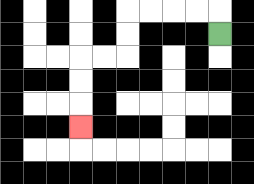{'start': '[9, 1]', 'end': '[3, 5]', 'path_directions': 'U,L,L,L,L,D,D,L,L,D,D,D', 'path_coordinates': '[[9, 1], [9, 0], [8, 0], [7, 0], [6, 0], [5, 0], [5, 1], [5, 2], [4, 2], [3, 2], [3, 3], [3, 4], [3, 5]]'}